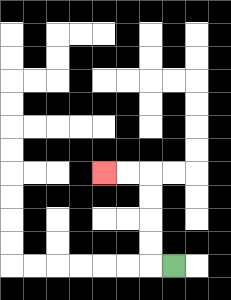{'start': '[7, 11]', 'end': '[4, 7]', 'path_directions': 'L,U,U,U,U,L,L', 'path_coordinates': '[[7, 11], [6, 11], [6, 10], [6, 9], [6, 8], [6, 7], [5, 7], [4, 7]]'}